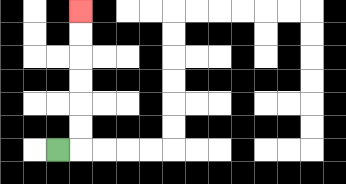{'start': '[2, 6]', 'end': '[3, 0]', 'path_directions': 'R,U,U,U,U,U,U', 'path_coordinates': '[[2, 6], [3, 6], [3, 5], [3, 4], [3, 3], [3, 2], [3, 1], [3, 0]]'}